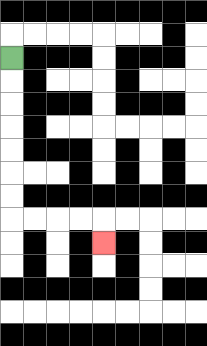{'start': '[0, 2]', 'end': '[4, 10]', 'path_directions': 'D,D,D,D,D,D,D,R,R,R,R,D', 'path_coordinates': '[[0, 2], [0, 3], [0, 4], [0, 5], [0, 6], [0, 7], [0, 8], [0, 9], [1, 9], [2, 9], [3, 9], [4, 9], [4, 10]]'}